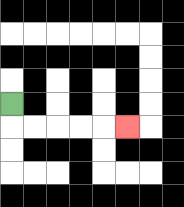{'start': '[0, 4]', 'end': '[5, 5]', 'path_directions': 'D,R,R,R,R,R', 'path_coordinates': '[[0, 4], [0, 5], [1, 5], [2, 5], [3, 5], [4, 5], [5, 5]]'}